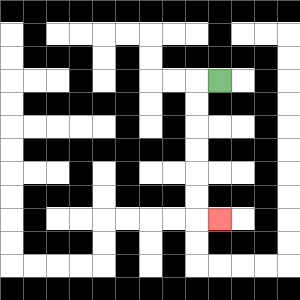{'start': '[9, 3]', 'end': '[9, 9]', 'path_directions': 'L,D,D,D,D,D,D,R', 'path_coordinates': '[[9, 3], [8, 3], [8, 4], [8, 5], [8, 6], [8, 7], [8, 8], [8, 9], [9, 9]]'}